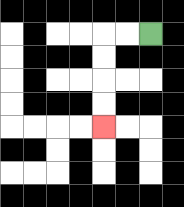{'start': '[6, 1]', 'end': '[4, 5]', 'path_directions': 'L,L,D,D,D,D', 'path_coordinates': '[[6, 1], [5, 1], [4, 1], [4, 2], [4, 3], [4, 4], [4, 5]]'}